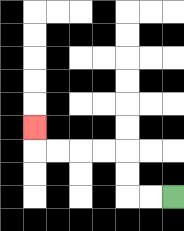{'start': '[7, 8]', 'end': '[1, 5]', 'path_directions': 'L,L,U,U,L,L,L,L,U', 'path_coordinates': '[[7, 8], [6, 8], [5, 8], [5, 7], [5, 6], [4, 6], [3, 6], [2, 6], [1, 6], [1, 5]]'}